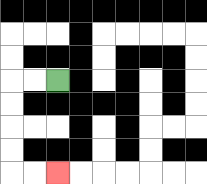{'start': '[2, 3]', 'end': '[2, 7]', 'path_directions': 'L,L,D,D,D,D,R,R', 'path_coordinates': '[[2, 3], [1, 3], [0, 3], [0, 4], [0, 5], [0, 6], [0, 7], [1, 7], [2, 7]]'}